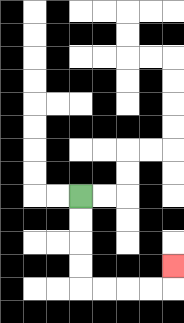{'start': '[3, 8]', 'end': '[7, 11]', 'path_directions': 'D,D,D,D,R,R,R,R,U', 'path_coordinates': '[[3, 8], [3, 9], [3, 10], [3, 11], [3, 12], [4, 12], [5, 12], [6, 12], [7, 12], [7, 11]]'}